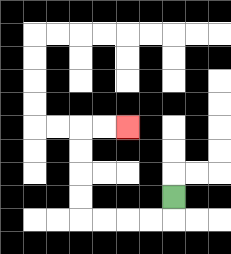{'start': '[7, 8]', 'end': '[5, 5]', 'path_directions': 'D,L,L,L,L,U,U,U,U,R,R', 'path_coordinates': '[[7, 8], [7, 9], [6, 9], [5, 9], [4, 9], [3, 9], [3, 8], [3, 7], [3, 6], [3, 5], [4, 5], [5, 5]]'}